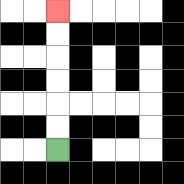{'start': '[2, 6]', 'end': '[2, 0]', 'path_directions': 'U,U,U,U,U,U', 'path_coordinates': '[[2, 6], [2, 5], [2, 4], [2, 3], [2, 2], [2, 1], [2, 0]]'}